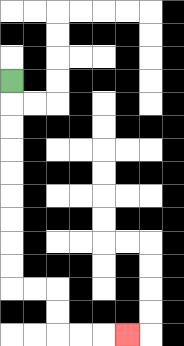{'start': '[0, 3]', 'end': '[5, 14]', 'path_directions': 'D,D,D,D,D,D,D,D,D,R,R,D,D,R,R,R', 'path_coordinates': '[[0, 3], [0, 4], [0, 5], [0, 6], [0, 7], [0, 8], [0, 9], [0, 10], [0, 11], [0, 12], [1, 12], [2, 12], [2, 13], [2, 14], [3, 14], [4, 14], [5, 14]]'}